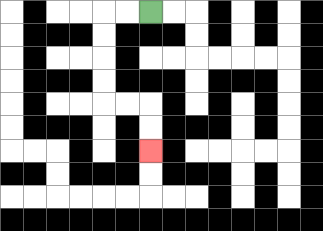{'start': '[6, 0]', 'end': '[6, 6]', 'path_directions': 'L,L,D,D,D,D,R,R,D,D', 'path_coordinates': '[[6, 0], [5, 0], [4, 0], [4, 1], [4, 2], [4, 3], [4, 4], [5, 4], [6, 4], [6, 5], [6, 6]]'}